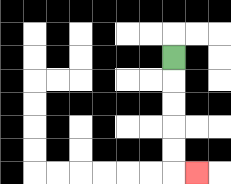{'start': '[7, 2]', 'end': '[8, 7]', 'path_directions': 'D,D,D,D,D,R', 'path_coordinates': '[[7, 2], [7, 3], [7, 4], [7, 5], [7, 6], [7, 7], [8, 7]]'}